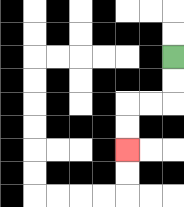{'start': '[7, 2]', 'end': '[5, 6]', 'path_directions': 'D,D,L,L,D,D', 'path_coordinates': '[[7, 2], [7, 3], [7, 4], [6, 4], [5, 4], [5, 5], [5, 6]]'}